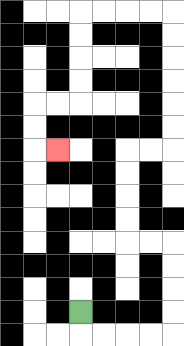{'start': '[3, 13]', 'end': '[2, 6]', 'path_directions': 'D,R,R,R,R,U,U,U,U,L,L,U,U,U,U,R,R,U,U,U,U,U,U,L,L,L,L,D,D,D,D,L,L,D,D,R', 'path_coordinates': '[[3, 13], [3, 14], [4, 14], [5, 14], [6, 14], [7, 14], [7, 13], [7, 12], [7, 11], [7, 10], [6, 10], [5, 10], [5, 9], [5, 8], [5, 7], [5, 6], [6, 6], [7, 6], [7, 5], [7, 4], [7, 3], [7, 2], [7, 1], [7, 0], [6, 0], [5, 0], [4, 0], [3, 0], [3, 1], [3, 2], [3, 3], [3, 4], [2, 4], [1, 4], [1, 5], [1, 6], [2, 6]]'}